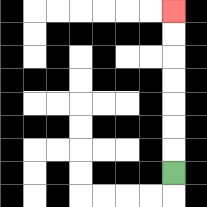{'start': '[7, 7]', 'end': '[7, 0]', 'path_directions': 'U,U,U,U,U,U,U', 'path_coordinates': '[[7, 7], [7, 6], [7, 5], [7, 4], [7, 3], [7, 2], [7, 1], [7, 0]]'}